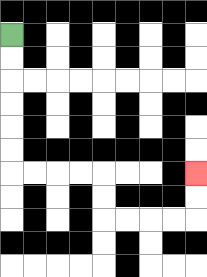{'start': '[0, 1]', 'end': '[8, 7]', 'path_directions': 'D,D,D,D,D,D,R,R,R,R,D,D,R,R,R,R,U,U', 'path_coordinates': '[[0, 1], [0, 2], [0, 3], [0, 4], [0, 5], [0, 6], [0, 7], [1, 7], [2, 7], [3, 7], [4, 7], [4, 8], [4, 9], [5, 9], [6, 9], [7, 9], [8, 9], [8, 8], [8, 7]]'}